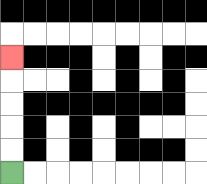{'start': '[0, 7]', 'end': '[0, 2]', 'path_directions': 'U,U,U,U,U', 'path_coordinates': '[[0, 7], [0, 6], [0, 5], [0, 4], [0, 3], [0, 2]]'}